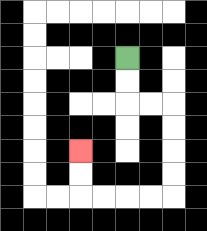{'start': '[5, 2]', 'end': '[3, 6]', 'path_directions': 'D,D,R,R,D,D,D,D,L,L,L,L,U,U', 'path_coordinates': '[[5, 2], [5, 3], [5, 4], [6, 4], [7, 4], [7, 5], [7, 6], [7, 7], [7, 8], [6, 8], [5, 8], [4, 8], [3, 8], [3, 7], [3, 6]]'}